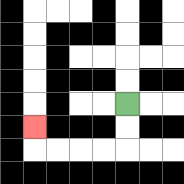{'start': '[5, 4]', 'end': '[1, 5]', 'path_directions': 'D,D,L,L,L,L,U', 'path_coordinates': '[[5, 4], [5, 5], [5, 6], [4, 6], [3, 6], [2, 6], [1, 6], [1, 5]]'}